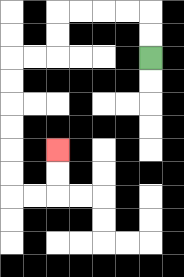{'start': '[6, 2]', 'end': '[2, 6]', 'path_directions': 'U,U,L,L,L,L,D,D,L,L,D,D,D,D,D,D,R,R,U,U', 'path_coordinates': '[[6, 2], [6, 1], [6, 0], [5, 0], [4, 0], [3, 0], [2, 0], [2, 1], [2, 2], [1, 2], [0, 2], [0, 3], [0, 4], [0, 5], [0, 6], [0, 7], [0, 8], [1, 8], [2, 8], [2, 7], [2, 6]]'}